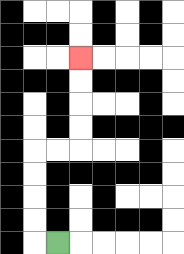{'start': '[2, 10]', 'end': '[3, 2]', 'path_directions': 'L,U,U,U,U,R,R,U,U,U,U', 'path_coordinates': '[[2, 10], [1, 10], [1, 9], [1, 8], [1, 7], [1, 6], [2, 6], [3, 6], [3, 5], [3, 4], [3, 3], [3, 2]]'}